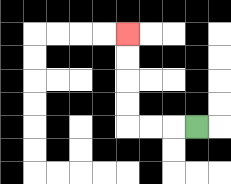{'start': '[8, 5]', 'end': '[5, 1]', 'path_directions': 'L,L,L,U,U,U,U', 'path_coordinates': '[[8, 5], [7, 5], [6, 5], [5, 5], [5, 4], [5, 3], [5, 2], [5, 1]]'}